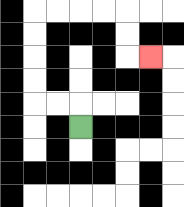{'start': '[3, 5]', 'end': '[6, 2]', 'path_directions': 'U,L,L,U,U,U,U,R,R,R,R,D,D,R', 'path_coordinates': '[[3, 5], [3, 4], [2, 4], [1, 4], [1, 3], [1, 2], [1, 1], [1, 0], [2, 0], [3, 0], [4, 0], [5, 0], [5, 1], [5, 2], [6, 2]]'}